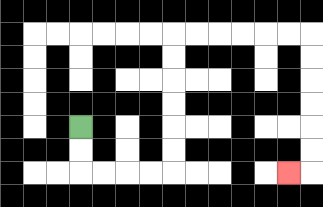{'start': '[3, 5]', 'end': '[12, 7]', 'path_directions': 'D,D,R,R,R,R,U,U,U,U,U,U,R,R,R,R,R,R,D,D,D,D,D,D,L', 'path_coordinates': '[[3, 5], [3, 6], [3, 7], [4, 7], [5, 7], [6, 7], [7, 7], [7, 6], [7, 5], [7, 4], [7, 3], [7, 2], [7, 1], [8, 1], [9, 1], [10, 1], [11, 1], [12, 1], [13, 1], [13, 2], [13, 3], [13, 4], [13, 5], [13, 6], [13, 7], [12, 7]]'}